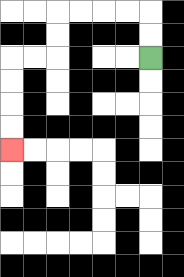{'start': '[6, 2]', 'end': '[0, 6]', 'path_directions': 'U,U,L,L,L,L,D,D,L,L,D,D,D,D', 'path_coordinates': '[[6, 2], [6, 1], [6, 0], [5, 0], [4, 0], [3, 0], [2, 0], [2, 1], [2, 2], [1, 2], [0, 2], [0, 3], [0, 4], [0, 5], [0, 6]]'}